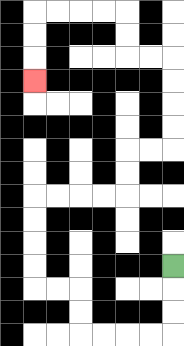{'start': '[7, 11]', 'end': '[1, 3]', 'path_directions': 'D,D,D,L,L,L,L,U,U,L,L,U,U,U,U,R,R,R,R,U,U,R,R,U,U,U,U,L,L,U,U,L,L,L,L,D,D,D', 'path_coordinates': '[[7, 11], [7, 12], [7, 13], [7, 14], [6, 14], [5, 14], [4, 14], [3, 14], [3, 13], [3, 12], [2, 12], [1, 12], [1, 11], [1, 10], [1, 9], [1, 8], [2, 8], [3, 8], [4, 8], [5, 8], [5, 7], [5, 6], [6, 6], [7, 6], [7, 5], [7, 4], [7, 3], [7, 2], [6, 2], [5, 2], [5, 1], [5, 0], [4, 0], [3, 0], [2, 0], [1, 0], [1, 1], [1, 2], [1, 3]]'}